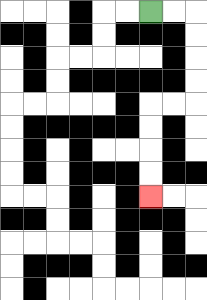{'start': '[6, 0]', 'end': '[6, 8]', 'path_directions': 'R,R,D,D,D,D,L,L,D,D,D,D', 'path_coordinates': '[[6, 0], [7, 0], [8, 0], [8, 1], [8, 2], [8, 3], [8, 4], [7, 4], [6, 4], [6, 5], [6, 6], [6, 7], [6, 8]]'}